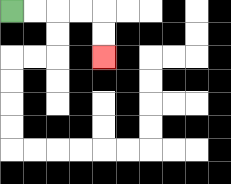{'start': '[0, 0]', 'end': '[4, 2]', 'path_directions': 'R,R,R,R,D,D', 'path_coordinates': '[[0, 0], [1, 0], [2, 0], [3, 0], [4, 0], [4, 1], [4, 2]]'}